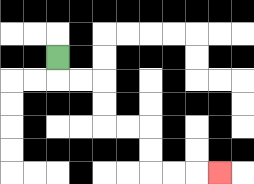{'start': '[2, 2]', 'end': '[9, 7]', 'path_directions': 'D,R,R,D,D,R,R,D,D,R,R,R', 'path_coordinates': '[[2, 2], [2, 3], [3, 3], [4, 3], [4, 4], [4, 5], [5, 5], [6, 5], [6, 6], [6, 7], [7, 7], [8, 7], [9, 7]]'}